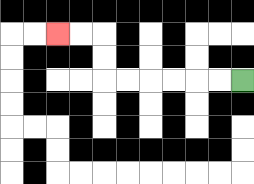{'start': '[10, 3]', 'end': '[2, 1]', 'path_directions': 'L,L,L,L,L,L,U,U,L,L', 'path_coordinates': '[[10, 3], [9, 3], [8, 3], [7, 3], [6, 3], [5, 3], [4, 3], [4, 2], [4, 1], [3, 1], [2, 1]]'}